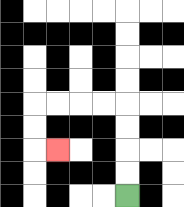{'start': '[5, 8]', 'end': '[2, 6]', 'path_directions': 'U,U,U,U,L,L,L,L,D,D,R', 'path_coordinates': '[[5, 8], [5, 7], [5, 6], [5, 5], [5, 4], [4, 4], [3, 4], [2, 4], [1, 4], [1, 5], [1, 6], [2, 6]]'}